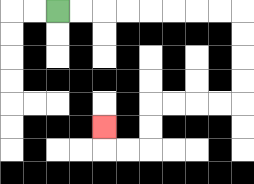{'start': '[2, 0]', 'end': '[4, 5]', 'path_directions': 'R,R,R,R,R,R,R,R,D,D,D,D,L,L,L,L,D,D,L,L,U', 'path_coordinates': '[[2, 0], [3, 0], [4, 0], [5, 0], [6, 0], [7, 0], [8, 0], [9, 0], [10, 0], [10, 1], [10, 2], [10, 3], [10, 4], [9, 4], [8, 4], [7, 4], [6, 4], [6, 5], [6, 6], [5, 6], [4, 6], [4, 5]]'}